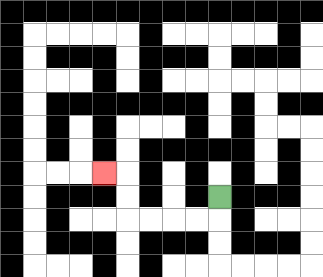{'start': '[9, 8]', 'end': '[4, 7]', 'path_directions': 'D,L,L,L,L,U,U,L', 'path_coordinates': '[[9, 8], [9, 9], [8, 9], [7, 9], [6, 9], [5, 9], [5, 8], [5, 7], [4, 7]]'}